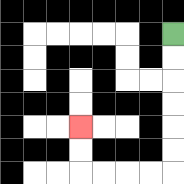{'start': '[7, 1]', 'end': '[3, 5]', 'path_directions': 'D,D,D,D,D,D,L,L,L,L,U,U', 'path_coordinates': '[[7, 1], [7, 2], [7, 3], [7, 4], [7, 5], [7, 6], [7, 7], [6, 7], [5, 7], [4, 7], [3, 7], [3, 6], [3, 5]]'}